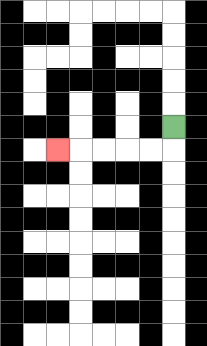{'start': '[7, 5]', 'end': '[2, 6]', 'path_directions': 'D,L,L,L,L,L', 'path_coordinates': '[[7, 5], [7, 6], [6, 6], [5, 6], [4, 6], [3, 6], [2, 6]]'}